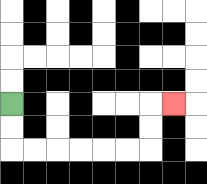{'start': '[0, 4]', 'end': '[7, 4]', 'path_directions': 'D,D,R,R,R,R,R,R,U,U,R', 'path_coordinates': '[[0, 4], [0, 5], [0, 6], [1, 6], [2, 6], [3, 6], [4, 6], [5, 6], [6, 6], [6, 5], [6, 4], [7, 4]]'}